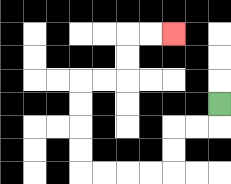{'start': '[9, 4]', 'end': '[7, 1]', 'path_directions': 'D,L,L,D,D,L,L,L,L,U,U,U,U,R,R,U,U,R,R', 'path_coordinates': '[[9, 4], [9, 5], [8, 5], [7, 5], [7, 6], [7, 7], [6, 7], [5, 7], [4, 7], [3, 7], [3, 6], [3, 5], [3, 4], [3, 3], [4, 3], [5, 3], [5, 2], [5, 1], [6, 1], [7, 1]]'}